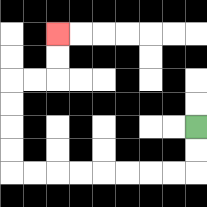{'start': '[8, 5]', 'end': '[2, 1]', 'path_directions': 'D,D,L,L,L,L,L,L,L,L,U,U,U,U,R,R,U,U', 'path_coordinates': '[[8, 5], [8, 6], [8, 7], [7, 7], [6, 7], [5, 7], [4, 7], [3, 7], [2, 7], [1, 7], [0, 7], [0, 6], [0, 5], [0, 4], [0, 3], [1, 3], [2, 3], [2, 2], [2, 1]]'}